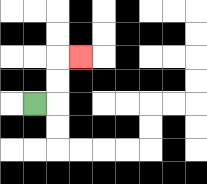{'start': '[1, 4]', 'end': '[3, 2]', 'path_directions': 'R,U,U,R', 'path_coordinates': '[[1, 4], [2, 4], [2, 3], [2, 2], [3, 2]]'}